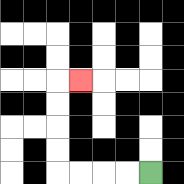{'start': '[6, 7]', 'end': '[3, 3]', 'path_directions': 'L,L,L,L,U,U,U,U,R', 'path_coordinates': '[[6, 7], [5, 7], [4, 7], [3, 7], [2, 7], [2, 6], [2, 5], [2, 4], [2, 3], [3, 3]]'}